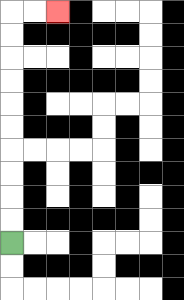{'start': '[0, 10]', 'end': '[2, 0]', 'path_directions': 'U,U,U,U,U,U,U,U,U,U,R,R', 'path_coordinates': '[[0, 10], [0, 9], [0, 8], [0, 7], [0, 6], [0, 5], [0, 4], [0, 3], [0, 2], [0, 1], [0, 0], [1, 0], [2, 0]]'}